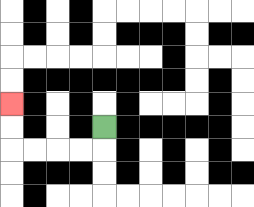{'start': '[4, 5]', 'end': '[0, 4]', 'path_directions': 'D,L,L,L,L,U,U', 'path_coordinates': '[[4, 5], [4, 6], [3, 6], [2, 6], [1, 6], [0, 6], [0, 5], [0, 4]]'}